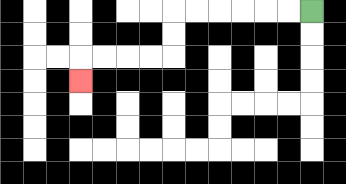{'start': '[13, 0]', 'end': '[3, 3]', 'path_directions': 'L,L,L,L,L,L,D,D,L,L,L,L,D', 'path_coordinates': '[[13, 0], [12, 0], [11, 0], [10, 0], [9, 0], [8, 0], [7, 0], [7, 1], [7, 2], [6, 2], [5, 2], [4, 2], [3, 2], [3, 3]]'}